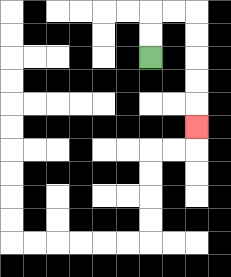{'start': '[6, 2]', 'end': '[8, 5]', 'path_directions': 'U,U,R,R,D,D,D,D,D', 'path_coordinates': '[[6, 2], [6, 1], [6, 0], [7, 0], [8, 0], [8, 1], [8, 2], [8, 3], [8, 4], [8, 5]]'}